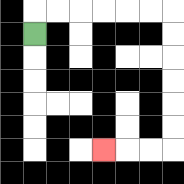{'start': '[1, 1]', 'end': '[4, 6]', 'path_directions': 'U,R,R,R,R,R,R,D,D,D,D,D,D,L,L,L', 'path_coordinates': '[[1, 1], [1, 0], [2, 0], [3, 0], [4, 0], [5, 0], [6, 0], [7, 0], [7, 1], [7, 2], [7, 3], [7, 4], [7, 5], [7, 6], [6, 6], [5, 6], [4, 6]]'}